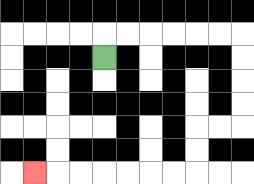{'start': '[4, 2]', 'end': '[1, 7]', 'path_directions': 'U,R,R,R,R,R,R,D,D,D,D,L,L,D,D,L,L,L,L,L,L,L', 'path_coordinates': '[[4, 2], [4, 1], [5, 1], [6, 1], [7, 1], [8, 1], [9, 1], [10, 1], [10, 2], [10, 3], [10, 4], [10, 5], [9, 5], [8, 5], [8, 6], [8, 7], [7, 7], [6, 7], [5, 7], [4, 7], [3, 7], [2, 7], [1, 7]]'}